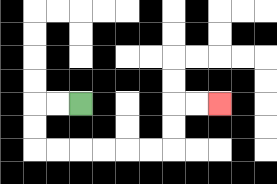{'start': '[3, 4]', 'end': '[9, 4]', 'path_directions': 'L,L,D,D,R,R,R,R,R,R,U,U,R,R', 'path_coordinates': '[[3, 4], [2, 4], [1, 4], [1, 5], [1, 6], [2, 6], [3, 6], [4, 6], [5, 6], [6, 6], [7, 6], [7, 5], [7, 4], [8, 4], [9, 4]]'}